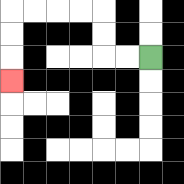{'start': '[6, 2]', 'end': '[0, 3]', 'path_directions': 'L,L,U,U,L,L,L,L,D,D,D', 'path_coordinates': '[[6, 2], [5, 2], [4, 2], [4, 1], [4, 0], [3, 0], [2, 0], [1, 0], [0, 0], [0, 1], [0, 2], [0, 3]]'}